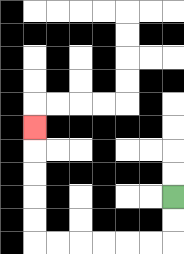{'start': '[7, 8]', 'end': '[1, 5]', 'path_directions': 'D,D,L,L,L,L,L,L,U,U,U,U,U', 'path_coordinates': '[[7, 8], [7, 9], [7, 10], [6, 10], [5, 10], [4, 10], [3, 10], [2, 10], [1, 10], [1, 9], [1, 8], [1, 7], [1, 6], [1, 5]]'}